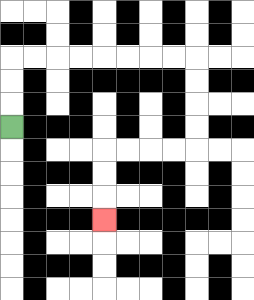{'start': '[0, 5]', 'end': '[4, 9]', 'path_directions': 'U,U,U,R,R,R,R,R,R,R,R,D,D,D,D,L,L,L,L,D,D,D', 'path_coordinates': '[[0, 5], [0, 4], [0, 3], [0, 2], [1, 2], [2, 2], [3, 2], [4, 2], [5, 2], [6, 2], [7, 2], [8, 2], [8, 3], [8, 4], [8, 5], [8, 6], [7, 6], [6, 6], [5, 6], [4, 6], [4, 7], [4, 8], [4, 9]]'}